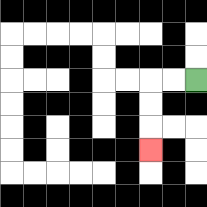{'start': '[8, 3]', 'end': '[6, 6]', 'path_directions': 'L,L,D,D,D', 'path_coordinates': '[[8, 3], [7, 3], [6, 3], [6, 4], [6, 5], [6, 6]]'}